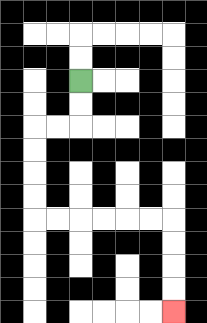{'start': '[3, 3]', 'end': '[7, 13]', 'path_directions': 'D,D,L,L,D,D,D,D,R,R,R,R,R,R,D,D,D,D', 'path_coordinates': '[[3, 3], [3, 4], [3, 5], [2, 5], [1, 5], [1, 6], [1, 7], [1, 8], [1, 9], [2, 9], [3, 9], [4, 9], [5, 9], [6, 9], [7, 9], [7, 10], [7, 11], [7, 12], [7, 13]]'}